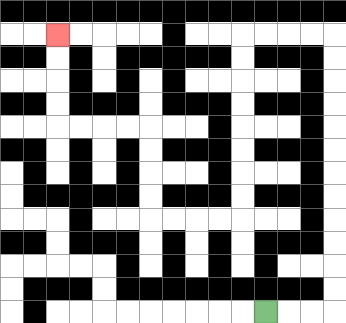{'start': '[11, 13]', 'end': '[2, 1]', 'path_directions': 'R,R,R,U,U,U,U,U,U,U,U,U,U,U,U,L,L,L,L,D,D,D,D,D,D,D,D,L,L,L,L,U,U,U,U,L,L,L,L,U,U,U,U', 'path_coordinates': '[[11, 13], [12, 13], [13, 13], [14, 13], [14, 12], [14, 11], [14, 10], [14, 9], [14, 8], [14, 7], [14, 6], [14, 5], [14, 4], [14, 3], [14, 2], [14, 1], [13, 1], [12, 1], [11, 1], [10, 1], [10, 2], [10, 3], [10, 4], [10, 5], [10, 6], [10, 7], [10, 8], [10, 9], [9, 9], [8, 9], [7, 9], [6, 9], [6, 8], [6, 7], [6, 6], [6, 5], [5, 5], [4, 5], [3, 5], [2, 5], [2, 4], [2, 3], [2, 2], [2, 1]]'}